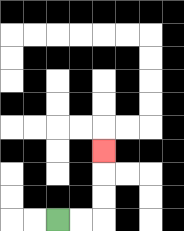{'start': '[2, 9]', 'end': '[4, 6]', 'path_directions': 'R,R,U,U,U', 'path_coordinates': '[[2, 9], [3, 9], [4, 9], [4, 8], [4, 7], [4, 6]]'}